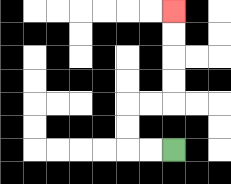{'start': '[7, 6]', 'end': '[7, 0]', 'path_directions': 'L,L,U,U,R,R,U,U,U,U', 'path_coordinates': '[[7, 6], [6, 6], [5, 6], [5, 5], [5, 4], [6, 4], [7, 4], [7, 3], [7, 2], [7, 1], [7, 0]]'}